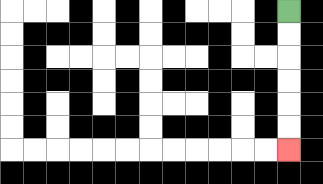{'start': '[12, 0]', 'end': '[12, 6]', 'path_directions': 'D,D,D,D,D,D', 'path_coordinates': '[[12, 0], [12, 1], [12, 2], [12, 3], [12, 4], [12, 5], [12, 6]]'}